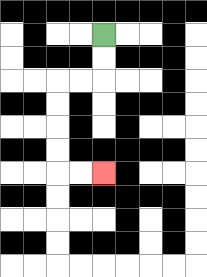{'start': '[4, 1]', 'end': '[4, 7]', 'path_directions': 'D,D,L,L,D,D,D,D,R,R', 'path_coordinates': '[[4, 1], [4, 2], [4, 3], [3, 3], [2, 3], [2, 4], [2, 5], [2, 6], [2, 7], [3, 7], [4, 7]]'}